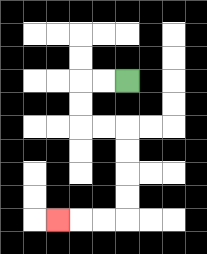{'start': '[5, 3]', 'end': '[2, 9]', 'path_directions': 'L,L,D,D,R,R,D,D,D,D,L,L,L', 'path_coordinates': '[[5, 3], [4, 3], [3, 3], [3, 4], [3, 5], [4, 5], [5, 5], [5, 6], [5, 7], [5, 8], [5, 9], [4, 9], [3, 9], [2, 9]]'}